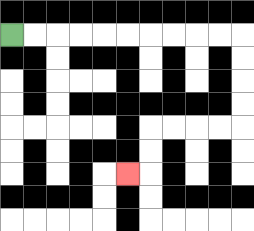{'start': '[0, 1]', 'end': '[5, 7]', 'path_directions': 'R,R,R,R,R,R,R,R,R,R,D,D,D,D,L,L,L,L,D,D,L', 'path_coordinates': '[[0, 1], [1, 1], [2, 1], [3, 1], [4, 1], [5, 1], [6, 1], [7, 1], [8, 1], [9, 1], [10, 1], [10, 2], [10, 3], [10, 4], [10, 5], [9, 5], [8, 5], [7, 5], [6, 5], [6, 6], [6, 7], [5, 7]]'}